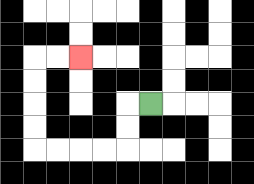{'start': '[6, 4]', 'end': '[3, 2]', 'path_directions': 'L,D,D,L,L,L,L,U,U,U,U,R,R', 'path_coordinates': '[[6, 4], [5, 4], [5, 5], [5, 6], [4, 6], [3, 6], [2, 6], [1, 6], [1, 5], [1, 4], [1, 3], [1, 2], [2, 2], [3, 2]]'}